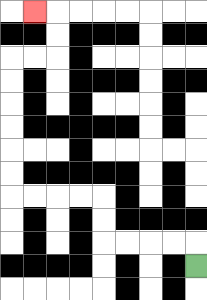{'start': '[8, 11]', 'end': '[1, 0]', 'path_directions': 'U,L,L,L,L,U,U,L,L,L,L,U,U,U,U,U,U,R,R,U,U,L', 'path_coordinates': '[[8, 11], [8, 10], [7, 10], [6, 10], [5, 10], [4, 10], [4, 9], [4, 8], [3, 8], [2, 8], [1, 8], [0, 8], [0, 7], [0, 6], [0, 5], [0, 4], [0, 3], [0, 2], [1, 2], [2, 2], [2, 1], [2, 0], [1, 0]]'}